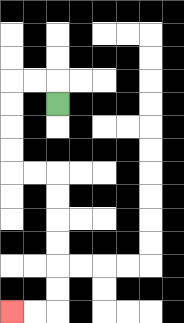{'start': '[2, 4]', 'end': '[0, 13]', 'path_directions': 'U,L,L,D,D,D,D,R,R,D,D,D,D,D,D,L,L', 'path_coordinates': '[[2, 4], [2, 3], [1, 3], [0, 3], [0, 4], [0, 5], [0, 6], [0, 7], [1, 7], [2, 7], [2, 8], [2, 9], [2, 10], [2, 11], [2, 12], [2, 13], [1, 13], [0, 13]]'}